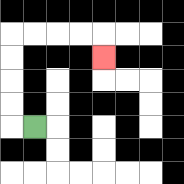{'start': '[1, 5]', 'end': '[4, 2]', 'path_directions': 'L,U,U,U,U,R,R,R,R,D', 'path_coordinates': '[[1, 5], [0, 5], [0, 4], [0, 3], [0, 2], [0, 1], [1, 1], [2, 1], [3, 1], [4, 1], [4, 2]]'}